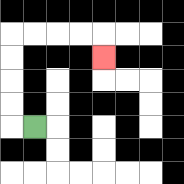{'start': '[1, 5]', 'end': '[4, 2]', 'path_directions': 'L,U,U,U,U,R,R,R,R,D', 'path_coordinates': '[[1, 5], [0, 5], [0, 4], [0, 3], [0, 2], [0, 1], [1, 1], [2, 1], [3, 1], [4, 1], [4, 2]]'}